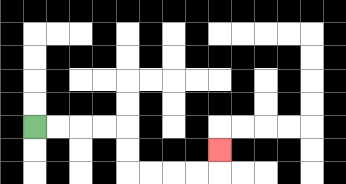{'start': '[1, 5]', 'end': '[9, 6]', 'path_directions': 'R,R,R,R,D,D,R,R,R,R,U', 'path_coordinates': '[[1, 5], [2, 5], [3, 5], [4, 5], [5, 5], [5, 6], [5, 7], [6, 7], [7, 7], [8, 7], [9, 7], [9, 6]]'}